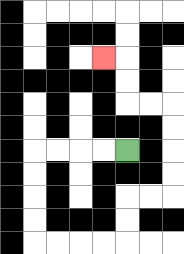{'start': '[5, 6]', 'end': '[4, 2]', 'path_directions': 'L,L,L,L,D,D,D,D,R,R,R,R,U,U,R,R,U,U,U,U,L,L,U,U,L', 'path_coordinates': '[[5, 6], [4, 6], [3, 6], [2, 6], [1, 6], [1, 7], [1, 8], [1, 9], [1, 10], [2, 10], [3, 10], [4, 10], [5, 10], [5, 9], [5, 8], [6, 8], [7, 8], [7, 7], [7, 6], [7, 5], [7, 4], [6, 4], [5, 4], [5, 3], [5, 2], [4, 2]]'}